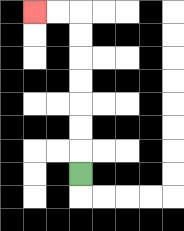{'start': '[3, 7]', 'end': '[1, 0]', 'path_directions': 'U,U,U,U,U,U,U,L,L', 'path_coordinates': '[[3, 7], [3, 6], [3, 5], [3, 4], [3, 3], [3, 2], [3, 1], [3, 0], [2, 0], [1, 0]]'}